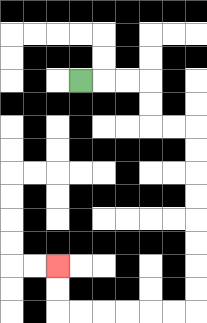{'start': '[3, 3]', 'end': '[2, 11]', 'path_directions': 'R,R,R,D,D,R,R,D,D,D,D,D,D,D,D,L,L,L,L,L,L,U,U', 'path_coordinates': '[[3, 3], [4, 3], [5, 3], [6, 3], [6, 4], [6, 5], [7, 5], [8, 5], [8, 6], [8, 7], [8, 8], [8, 9], [8, 10], [8, 11], [8, 12], [8, 13], [7, 13], [6, 13], [5, 13], [4, 13], [3, 13], [2, 13], [2, 12], [2, 11]]'}